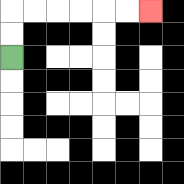{'start': '[0, 2]', 'end': '[6, 0]', 'path_directions': 'U,U,R,R,R,R,R,R', 'path_coordinates': '[[0, 2], [0, 1], [0, 0], [1, 0], [2, 0], [3, 0], [4, 0], [5, 0], [6, 0]]'}